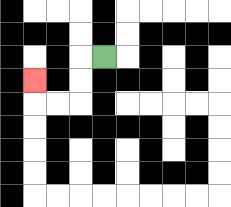{'start': '[4, 2]', 'end': '[1, 3]', 'path_directions': 'L,D,D,L,L,U', 'path_coordinates': '[[4, 2], [3, 2], [3, 3], [3, 4], [2, 4], [1, 4], [1, 3]]'}